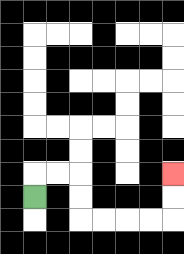{'start': '[1, 8]', 'end': '[7, 7]', 'path_directions': 'U,R,R,D,D,R,R,R,R,U,U', 'path_coordinates': '[[1, 8], [1, 7], [2, 7], [3, 7], [3, 8], [3, 9], [4, 9], [5, 9], [6, 9], [7, 9], [7, 8], [7, 7]]'}